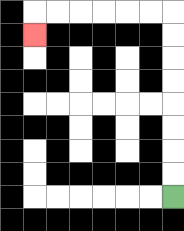{'start': '[7, 8]', 'end': '[1, 1]', 'path_directions': 'U,U,U,U,U,U,U,U,L,L,L,L,L,L,D', 'path_coordinates': '[[7, 8], [7, 7], [7, 6], [7, 5], [7, 4], [7, 3], [7, 2], [7, 1], [7, 0], [6, 0], [5, 0], [4, 0], [3, 0], [2, 0], [1, 0], [1, 1]]'}